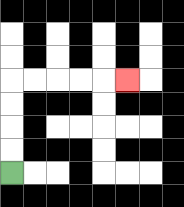{'start': '[0, 7]', 'end': '[5, 3]', 'path_directions': 'U,U,U,U,R,R,R,R,R', 'path_coordinates': '[[0, 7], [0, 6], [0, 5], [0, 4], [0, 3], [1, 3], [2, 3], [3, 3], [4, 3], [5, 3]]'}